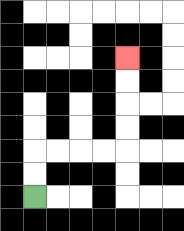{'start': '[1, 8]', 'end': '[5, 2]', 'path_directions': 'U,U,R,R,R,R,U,U,U,U', 'path_coordinates': '[[1, 8], [1, 7], [1, 6], [2, 6], [3, 6], [4, 6], [5, 6], [5, 5], [5, 4], [5, 3], [5, 2]]'}